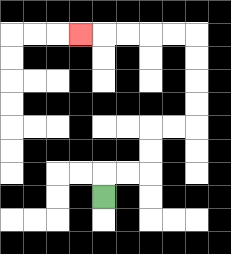{'start': '[4, 8]', 'end': '[3, 1]', 'path_directions': 'U,R,R,U,U,R,R,U,U,U,U,L,L,L,L,L', 'path_coordinates': '[[4, 8], [4, 7], [5, 7], [6, 7], [6, 6], [6, 5], [7, 5], [8, 5], [8, 4], [8, 3], [8, 2], [8, 1], [7, 1], [6, 1], [5, 1], [4, 1], [3, 1]]'}